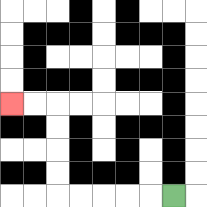{'start': '[7, 8]', 'end': '[0, 4]', 'path_directions': 'L,L,L,L,L,U,U,U,U,L,L', 'path_coordinates': '[[7, 8], [6, 8], [5, 8], [4, 8], [3, 8], [2, 8], [2, 7], [2, 6], [2, 5], [2, 4], [1, 4], [0, 4]]'}